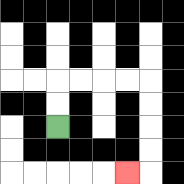{'start': '[2, 5]', 'end': '[5, 7]', 'path_directions': 'U,U,R,R,R,R,D,D,D,D,L', 'path_coordinates': '[[2, 5], [2, 4], [2, 3], [3, 3], [4, 3], [5, 3], [6, 3], [6, 4], [6, 5], [6, 6], [6, 7], [5, 7]]'}